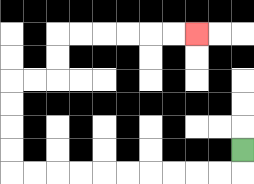{'start': '[10, 6]', 'end': '[8, 1]', 'path_directions': 'D,L,L,L,L,L,L,L,L,L,L,U,U,U,U,R,R,U,U,R,R,R,R,R,R', 'path_coordinates': '[[10, 6], [10, 7], [9, 7], [8, 7], [7, 7], [6, 7], [5, 7], [4, 7], [3, 7], [2, 7], [1, 7], [0, 7], [0, 6], [0, 5], [0, 4], [0, 3], [1, 3], [2, 3], [2, 2], [2, 1], [3, 1], [4, 1], [5, 1], [6, 1], [7, 1], [8, 1]]'}